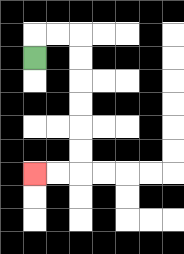{'start': '[1, 2]', 'end': '[1, 7]', 'path_directions': 'U,R,R,D,D,D,D,D,D,L,L', 'path_coordinates': '[[1, 2], [1, 1], [2, 1], [3, 1], [3, 2], [3, 3], [3, 4], [3, 5], [3, 6], [3, 7], [2, 7], [1, 7]]'}